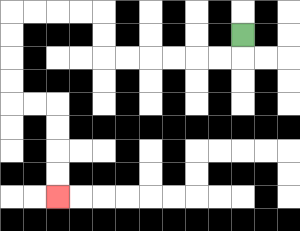{'start': '[10, 1]', 'end': '[2, 8]', 'path_directions': 'D,L,L,L,L,L,L,U,U,L,L,L,L,D,D,D,D,R,R,D,D,D,D', 'path_coordinates': '[[10, 1], [10, 2], [9, 2], [8, 2], [7, 2], [6, 2], [5, 2], [4, 2], [4, 1], [4, 0], [3, 0], [2, 0], [1, 0], [0, 0], [0, 1], [0, 2], [0, 3], [0, 4], [1, 4], [2, 4], [2, 5], [2, 6], [2, 7], [2, 8]]'}